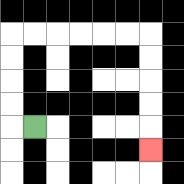{'start': '[1, 5]', 'end': '[6, 6]', 'path_directions': 'L,U,U,U,U,R,R,R,R,R,R,D,D,D,D,D', 'path_coordinates': '[[1, 5], [0, 5], [0, 4], [0, 3], [0, 2], [0, 1], [1, 1], [2, 1], [3, 1], [4, 1], [5, 1], [6, 1], [6, 2], [6, 3], [6, 4], [6, 5], [6, 6]]'}